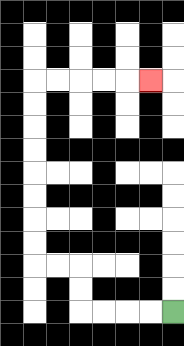{'start': '[7, 13]', 'end': '[6, 3]', 'path_directions': 'L,L,L,L,U,U,L,L,U,U,U,U,U,U,U,U,R,R,R,R,R', 'path_coordinates': '[[7, 13], [6, 13], [5, 13], [4, 13], [3, 13], [3, 12], [3, 11], [2, 11], [1, 11], [1, 10], [1, 9], [1, 8], [1, 7], [1, 6], [1, 5], [1, 4], [1, 3], [2, 3], [3, 3], [4, 3], [5, 3], [6, 3]]'}